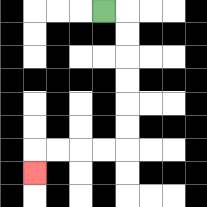{'start': '[4, 0]', 'end': '[1, 7]', 'path_directions': 'R,D,D,D,D,D,D,L,L,L,L,D', 'path_coordinates': '[[4, 0], [5, 0], [5, 1], [5, 2], [5, 3], [5, 4], [5, 5], [5, 6], [4, 6], [3, 6], [2, 6], [1, 6], [1, 7]]'}